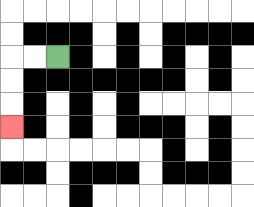{'start': '[2, 2]', 'end': '[0, 5]', 'path_directions': 'L,L,D,D,D', 'path_coordinates': '[[2, 2], [1, 2], [0, 2], [0, 3], [0, 4], [0, 5]]'}